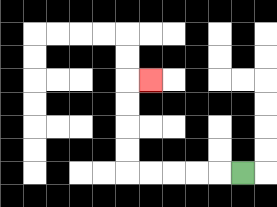{'start': '[10, 7]', 'end': '[6, 3]', 'path_directions': 'L,L,L,L,L,U,U,U,U,R', 'path_coordinates': '[[10, 7], [9, 7], [8, 7], [7, 7], [6, 7], [5, 7], [5, 6], [5, 5], [5, 4], [5, 3], [6, 3]]'}